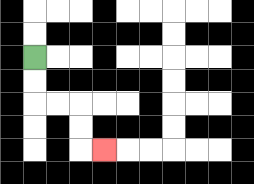{'start': '[1, 2]', 'end': '[4, 6]', 'path_directions': 'D,D,R,R,D,D,R', 'path_coordinates': '[[1, 2], [1, 3], [1, 4], [2, 4], [3, 4], [3, 5], [3, 6], [4, 6]]'}